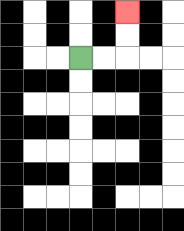{'start': '[3, 2]', 'end': '[5, 0]', 'path_directions': 'R,R,U,U', 'path_coordinates': '[[3, 2], [4, 2], [5, 2], [5, 1], [5, 0]]'}